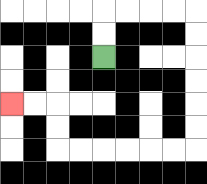{'start': '[4, 2]', 'end': '[0, 4]', 'path_directions': 'U,U,R,R,R,R,D,D,D,D,D,D,L,L,L,L,L,L,U,U,L,L', 'path_coordinates': '[[4, 2], [4, 1], [4, 0], [5, 0], [6, 0], [7, 0], [8, 0], [8, 1], [8, 2], [8, 3], [8, 4], [8, 5], [8, 6], [7, 6], [6, 6], [5, 6], [4, 6], [3, 6], [2, 6], [2, 5], [2, 4], [1, 4], [0, 4]]'}